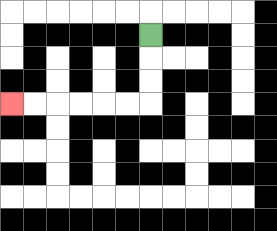{'start': '[6, 1]', 'end': '[0, 4]', 'path_directions': 'D,D,D,L,L,L,L,L,L', 'path_coordinates': '[[6, 1], [6, 2], [6, 3], [6, 4], [5, 4], [4, 4], [3, 4], [2, 4], [1, 4], [0, 4]]'}